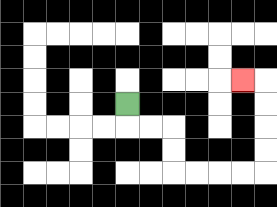{'start': '[5, 4]', 'end': '[10, 3]', 'path_directions': 'D,R,R,D,D,R,R,R,R,U,U,U,U,L', 'path_coordinates': '[[5, 4], [5, 5], [6, 5], [7, 5], [7, 6], [7, 7], [8, 7], [9, 7], [10, 7], [11, 7], [11, 6], [11, 5], [11, 4], [11, 3], [10, 3]]'}